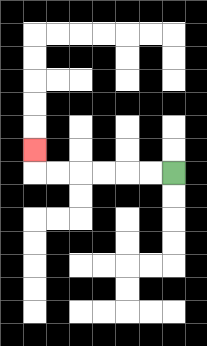{'start': '[7, 7]', 'end': '[1, 6]', 'path_directions': 'L,L,L,L,L,L,U', 'path_coordinates': '[[7, 7], [6, 7], [5, 7], [4, 7], [3, 7], [2, 7], [1, 7], [1, 6]]'}